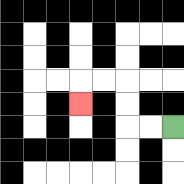{'start': '[7, 5]', 'end': '[3, 4]', 'path_directions': 'L,L,U,U,L,L,D', 'path_coordinates': '[[7, 5], [6, 5], [5, 5], [5, 4], [5, 3], [4, 3], [3, 3], [3, 4]]'}